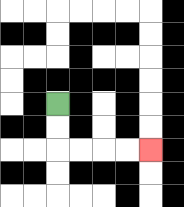{'start': '[2, 4]', 'end': '[6, 6]', 'path_directions': 'D,D,R,R,R,R', 'path_coordinates': '[[2, 4], [2, 5], [2, 6], [3, 6], [4, 6], [5, 6], [6, 6]]'}